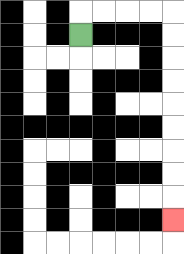{'start': '[3, 1]', 'end': '[7, 9]', 'path_directions': 'U,R,R,R,R,D,D,D,D,D,D,D,D,D', 'path_coordinates': '[[3, 1], [3, 0], [4, 0], [5, 0], [6, 0], [7, 0], [7, 1], [7, 2], [7, 3], [7, 4], [7, 5], [7, 6], [7, 7], [7, 8], [7, 9]]'}